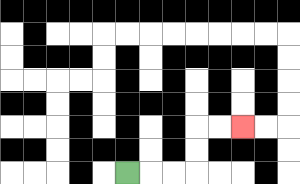{'start': '[5, 7]', 'end': '[10, 5]', 'path_directions': 'R,R,R,U,U,R,R', 'path_coordinates': '[[5, 7], [6, 7], [7, 7], [8, 7], [8, 6], [8, 5], [9, 5], [10, 5]]'}